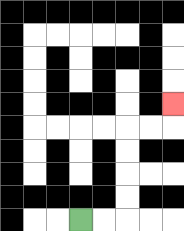{'start': '[3, 9]', 'end': '[7, 4]', 'path_directions': 'R,R,U,U,U,U,R,R,U', 'path_coordinates': '[[3, 9], [4, 9], [5, 9], [5, 8], [5, 7], [5, 6], [5, 5], [6, 5], [7, 5], [7, 4]]'}